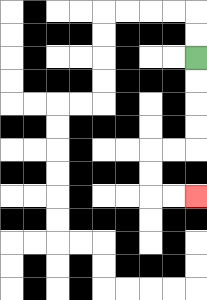{'start': '[8, 2]', 'end': '[8, 8]', 'path_directions': 'D,D,D,D,L,L,D,D,R,R', 'path_coordinates': '[[8, 2], [8, 3], [8, 4], [8, 5], [8, 6], [7, 6], [6, 6], [6, 7], [6, 8], [7, 8], [8, 8]]'}